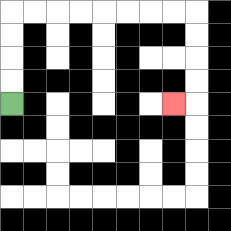{'start': '[0, 4]', 'end': '[7, 4]', 'path_directions': 'U,U,U,U,R,R,R,R,R,R,R,R,D,D,D,D,L', 'path_coordinates': '[[0, 4], [0, 3], [0, 2], [0, 1], [0, 0], [1, 0], [2, 0], [3, 0], [4, 0], [5, 0], [6, 0], [7, 0], [8, 0], [8, 1], [8, 2], [8, 3], [8, 4], [7, 4]]'}